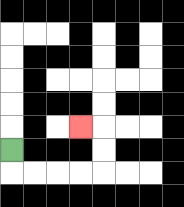{'start': '[0, 6]', 'end': '[3, 5]', 'path_directions': 'D,R,R,R,R,U,U,L', 'path_coordinates': '[[0, 6], [0, 7], [1, 7], [2, 7], [3, 7], [4, 7], [4, 6], [4, 5], [3, 5]]'}